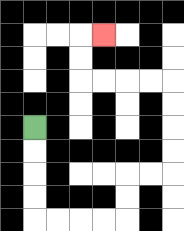{'start': '[1, 5]', 'end': '[4, 1]', 'path_directions': 'D,D,D,D,R,R,R,R,U,U,R,R,U,U,U,U,L,L,L,L,U,U,R', 'path_coordinates': '[[1, 5], [1, 6], [1, 7], [1, 8], [1, 9], [2, 9], [3, 9], [4, 9], [5, 9], [5, 8], [5, 7], [6, 7], [7, 7], [7, 6], [7, 5], [7, 4], [7, 3], [6, 3], [5, 3], [4, 3], [3, 3], [3, 2], [3, 1], [4, 1]]'}